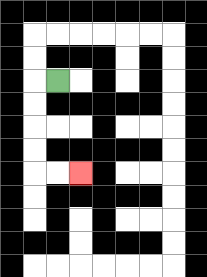{'start': '[2, 3]', 'end': '[3, 7]', 'path_directions': 'L,D,D,D,D,R,R', 'path_coordinates': '[[2, 3], [1, 3], [1, 4], [1, 5], [1, 6], [1, 7], [2, 7], [3, 7]]'}